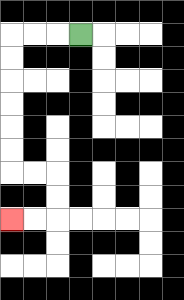{'start': '[3, 1]', 'end': '[0, 9]', 'path_directions': 'L,L,L,D,D,D,D,D,D,R,R,D,D,L,L', 'path_coordinates': '[[3, 1], [2, 1], [1, 1], [0, 1], [0, 2], [0, 3], [0, 4], [0, 5], [0, 6], [0, 7], [1, 7], [2, 7], [2, 8], [2, 9], [1, 9], [0, 9]]'}